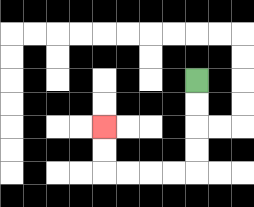{'start': '[8, 3]', 'end': '[4, 5]', 'path_directions': 'D,D,D,D,L,L,L,L,U,U', 'path_coordinates': '[[8, 3], [8, 4], [8, 5], [8, 6], [8, 7], [7, 7], [6, 7], [5, 7], [4, 7], [4, 6], [4, 5]]'}